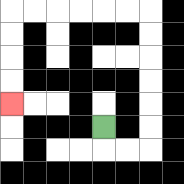{'start': '[4, 5]', 'end': '[0, 4]', 'path_directions': 'D,R,R,U,U,U,U,U,U,L,L,L,L,L,L,D,D,D,D', 'path_coordinates': '[[4, 5], [4, 6], [5, 6], [6, 6], [6, 5], [6, 4], [6, 3], [6, 2], [6, 1], [6, 0], [5, 0], [4, 0], [3, 0], [2, 0], [1, 0], [0, 0], [0, 1], [0, 2], [0, 3], [0, 4]]'}